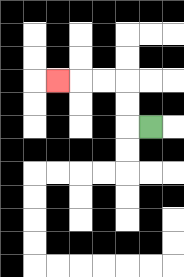{'start': '[6, 5]', 'end': '[2, 3]', 'path_directions': 'L,U,U,L,L,L', 'path_coordinates': '[[6, 5], [5, 5], [5, 4], [5, 3], [4, 3], [3, 3], [2, 3]]'}